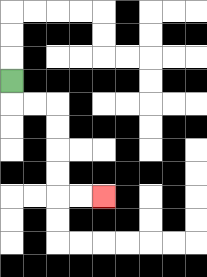{'start': '[0, 3]', 'end': '[4, 8]', 'path_directions': 'D,R,R,D,D,D,D,R,R', 'path_coordinates': '[[0, 3], [0, 4], [1, 4], [2, 4], [2, 5], [2, 6], [2, 7], [2, 8], [3, 8], [4, 8]]'}